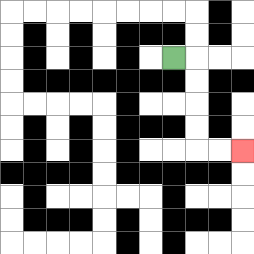{'start': '[7, 2]', 'end': '[10, 6]', 'path_directions': 'R,D,D,D,D,R,R', 'path_coordinates': '[[7, 2], [8, 2], [8, 3], [8, 4], [8, 5], [8, 6], [9, 6], [10, 6]]'}